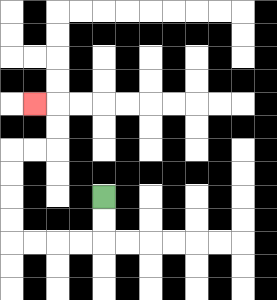{'start': '[4, 8]', 'end': '[1, 4]', 'path_directions': 'D,D,L,L,L,L,U,U,U,U,R,R,U,U,L', 'path_coordinates': '[[4, 8], [4, 9], [4, 10], [3, 10], [2, 10], [1, 10], [0, 10], [0, 9], [0, 8], [0, 7], [0, 6], [1, 6], [2, 6], [2, 5], [2, 4], [1, 4]]'}